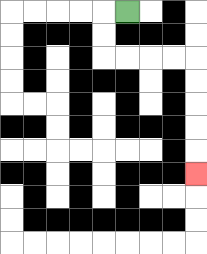{'start': '[5, 0]', 'end': '[8, 7]', 'path_directions': 'L,D,D,R,R,R,R,D,D,D,D,D', 'path_coordinates': '[[5, 0], [4, 0], [4, 1], [4, 2], [5, 2], [6, 2], [7, 2], [8, 2], [8, 3], [8, 4], [8, 5], [8, 6], [8, 7]]'}